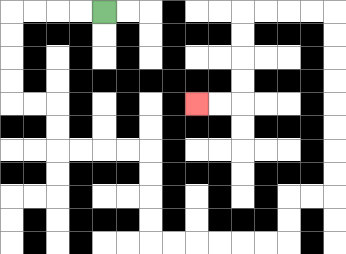{'start': '[4, 0]', 'end': '[8, 4]', 'path_directions': 'L,L,L,L,D,D,D,D,R,R,D,D,R,R,R,R,D,D,D,D,R,R,R,R,R,R,U,U,R,R,U,U,U,U,U,U,U,U,L,L,L,L,D,D,D,D,L,L', 'path_coordinates': '[[4, 0], [3, 0], [2, 0], [1, 0], [0, 0], [0, 1], [0, 2], [0, 3], [0, 4], [1, 4], [2, 4], [2, 5], [2, 6], [3, 6], [4, 6], [5, 6], [6, 6], [6, 7], [6, 8], [6, 9], [6, 10], [7, 10], [8, 10], [9, 10], [10, 10], [11, 10], [12, 10], [12, 9], [12, 8], [13, 8], [14, 8], [14, 7], [14, 6], [14, 5], [14, 4], [14, 3], [14, 2], [14, 1], [14, 0], [13, 0], [12, 0], [11, 0], [10, 0], [10, 1], [10, 2], [10, 3], [10, 4], [9, 4], [8, 4]]'}